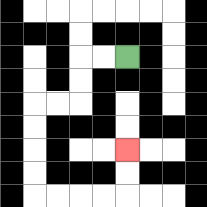{'start': '[5, 2]', 'end': '[5, 6]', 'path_directions': 'L,L,D,D,L,L,D,D,D,D,R,R,R,R,U,U', 'path_coordinates': '[[5, 2], [4, 2], [3, 2], [3, 3], [3, 4], [2, 4], [1, 4], [1, 5], [1, 6], [1, 7], [1, 8], [2, 8], [3, 8], [4, 8], [5, 8], [5, 7], [5, 6]]'}